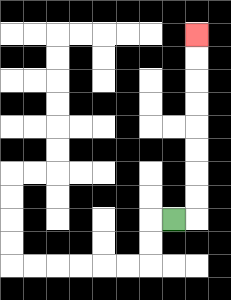{'start': '[7, 9]', 'end': '[8, 1]', 'path_directions': 'R,U,U,U,U,U,U,U,U', 'path_coordinates': '[[7, 9], [8, 9], [8, 8], [8, 7], [8, 6], [8, 5], [8, 4], [8, 3], [8, 2], [8, 1]]'}